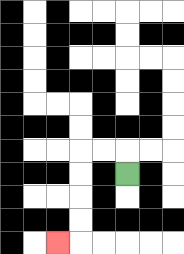{'start': '[5, 7]', 'end': '[2, 10]', 'path_directions': 'U,L,L,D,D,D,D,L', 'path_coordinates': '[[5, 7], [5, 6], [4, 6], [3, 6], [3, 7], [3, 8], [3, 9], [3, 10], [2, 10]]'}